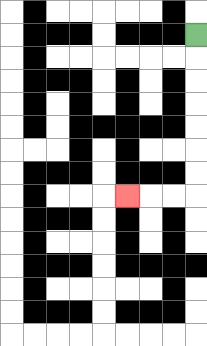{'start': '[8, 1]', 'end': '[5, 8]', 'path_directions': 'D,D,D,D,D,D,D,L,L,L', 'path_coordinates': '[[8, 1], [8, 2], [8, 3], [8, 4], [8, 5], [8, 6], [8, 7], [8, 8], [7, 8], [6, 8], [5, 8]]'}